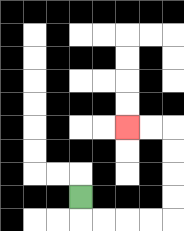{'start': '[3, 8]', 'end': '[5, 5]', 'path_directions': 'D,R,R,R,R,U,U,U,U,L,L', 'path_coordinates': '[[3, 8], [3, 9], [4, 9], [5, 9], [6, 9], [7, 9], [7, 8], [7, 7], [7, 6], [7, 5], [6, 5], [5, 5]]'}